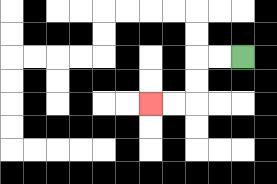{'start': '[10, 2]', 'end': '[6, 4]', 'path_directions': 'L,L,D,D,L,L', 'path_coordinates': '[[10, 2], [9, 2], [8, 2], [8, 3], [8, 4], [7, 4], [6, 4]]'}